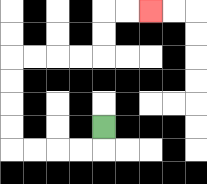{'start': '[4, 5]', 'end': '[6, 0]', 'path_directions': 'D,L,L,L,L,U,U,U,U,R,R,R,R,U,U,R,R', 'path_coordinates': '[[4, 5], [4, 6], [3, 6], [2, 6], [1, 6], [0, 6], [0, 5], [0, 4], [0, 3], [0, 2], [1, 2], [2, 2], [3, 2], [4, 2], [4, 1], [4, 0], [5, 0], [6, 0]]'}